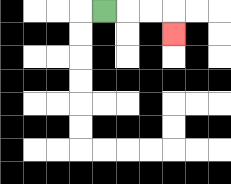{'start': '[4, 0]', 'end': '[7, 1]', 'path_directions': 'R,R,R,D', 'path_coordinates': '[[4, 0], [5, 0], [6, 0], [7, 0], [7, 1]]'}